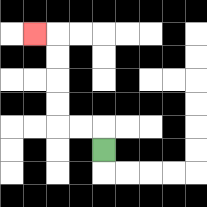{'start': '[4, 6]', 'end': '[1, 1]', 'path_directions': 'U,L,L,U,U,U,U,L', 'path_coordinates': '[[4, 6], [4, 5], [3, 5], [2, 5], [2, 4], [2, 3], [2, 2], [2, 1], [1, 1]]'}